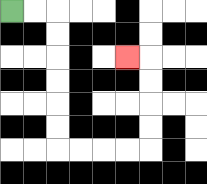{'start': '[0, 0]', 'end': '[5, 2]', 'path_directions': 'R,R,D,D,D,D,D,D,R,R,R,R,U,U,U,U,L', 'path_coordinates': '[[0, 0], [1, 0], [2, 0], [2, 1], [2, 2], [2, 3], [2, 4], [2, 5], [2, 6], [3, 6], [4, 6], [5, 6], [6, 6], [6, 5], [6, 4], [6, 3], [6, 2], [5, 2]]'}